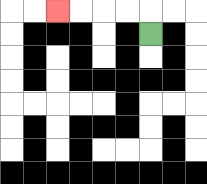{'start': '[6, 1]', 'end': '[2, 0]', 'path_directions': 'U,L,L,L,L', 'path_coordinates': '[[6, 1], [6, 0], [5, 0], [4, 0], [3, 0], [2, 0]]'}